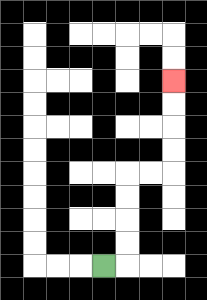{'start': '[4, 11]', 'end': '[7, 3]', 'path_directions': 'R,U,U,U,U,R,R,U,U,U,U', 'path_coordinates': '[[4, 11], [5, 11], [5, 10], [5, 9], [5, 8], [5, 7], [6, 7], [7, 7], [7, 6], [7, 5], [7, 4], [7, 3]]'}